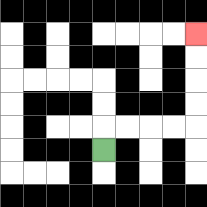{'start': '[4, 6]', 'end': '[8, 1]', 'path_directions': 'U,R,R,R,R,U,U,U,U', 'path_coordinates': '[[4, 6], [4, 5], [5, 5], [6, 5], [7, 5], [8, 5], [8, 4], [8, 3], [8, 2], [8, 1]]'}